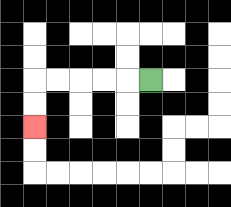{'start': '[6, 3]', 'end': '[1, 5]', 'path_directions': 'L,L,L,L,L,D,D', 'path_coordinates': '[[6, 3], [5, 3], [4, 3], [3, 3], [2, 3], [1, 3], [1, 4], [1, 5]]'}